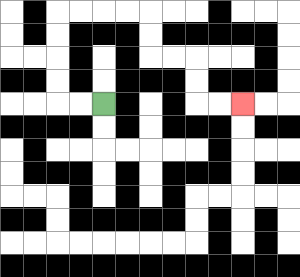{'start': '[4, 4]', 'end': '[10, 4]', 'path_directions': 'L,L,U,U,U,U,R,R,R,R,D,D,R,R,D,D,R,R', 'path_coordinates': '[[4, 4], [3, 4], [2, 4], [2, 3], [2, 2], [2, 1], [2, 0], [3, 0], [4, 0], [5, 0], [6, 0], [6, 1], [6, 2], [7, 2], [8, 2], [8, 3], [8, 4], [9, 4], [10, 4]]'}